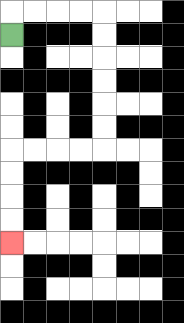{'start': '[0, 1]', 'end': '[0, 10]', 'path_directions': 'U,R,R,R,R,D,D,D,D,D,D,L,L,L,L,D,D,D,D', 'path_coordinates': '[[0, 1], [0, 0], [1, 0], [2, 0], [3, 0], [4, 0], [4, 1], [4, 2], [4, 3], [4, 4], [4, 5], [4, 6], [3, 6], [2, 6], [1, 6], [0, 6], [0, 7], [0, 8], [0, 9], [0, 10]]'}